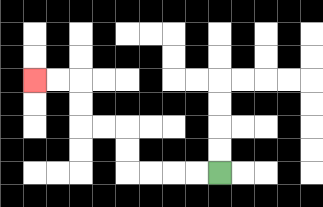{'start': '[9, 7]', 'end': '[1, 3]', 'path_directions': 'L,L,L,L,U,U,L,L,U,U,L,L', 'path_coordinates': '[[9, 7], [8, 7], [7, 7], [6, 7], [5, 7], [5, 6], [5, 5], [4, 5], [3, 5], [3, 4], [3, 3], [2, 3], [1, 3]]'}